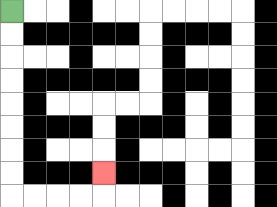{'start': '[0, 0]', 'end': '[4, 7]', 'path_directions': 'D,D,D,D,D,D,D,D,R,R,R,R,U', 'path_coordinates': '[[0, 0], [0, 1], [0, 2], [0, 3], [0, 4], [0, 5], [0, 6], [0, 7], [0, 8], [1, 8], [2, 8], [3, 8], [4, 8], [4, 7]]'}